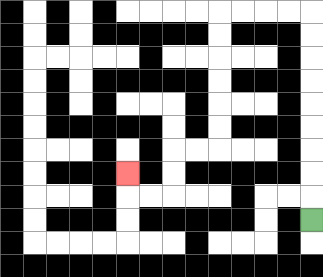{'start': '[13, 9]', 'end': '[5, 7]', 'path_directions': 'U,U,U,U,U,U,U,U,U,L,L,L,L,D,D,D,D,D,D,L,L,D,D,L,L,U', 'path_coordinates': '[[13, 9], [13, 8], [13, 7], [13, 6], [13, 5], [13, 4], [13, 3], [13, 2], [13, 1], [13, 0], [12, 0], [11, 0], [10, 0], [9, 0], [9, 1], [9, 2], [9, 3], [9, 4], [9, 5], [9, 6], [8, 6], [7, 6], [7, 7], [7, 8], [6, 8], [5, 8], [5, 7]]'}